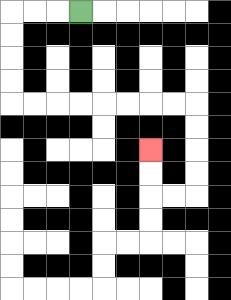{'start': '[3, 0]', 'end': '[6, 6]', 'path_directions': 'L,L,L,D,D,D,D,R,R,R,R,R,R,R,R,D,D,D,D,L,L,U,U', 'path_coordinates': '[[3, 0], [2, 0], [1, 0], [0, 0], [0, 1], [0, 2], [0, 3], [0, 4], [1, 4], [2, 4], [3, 4], [4, 4], [5, 4], [6, 4], [7, 4], [8, 4], [8, 5], [8, 6], [8, 7], [8, 8], [7, 8], [6, 8], [6, 7], [6, 6]]'}